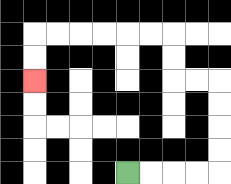{'start': '[5, 7]', 'end': '[1, 3]', 'path_directions': 'R,R,R,R,U,U,U,U,L,L,U,U,L,L,L,L,L,L,D,D', 'path_coordinates': '[[5, 7], [6, 7], [7, 7], [8, 7], [9, 7], [9, 6], [9, 5], [9, 4], [9, 3], [8, 3], [7, 3], [7, 2], [7, 1], [6, 1], [5, 1], [4, 1], [3, 1], [2, 1], [1, 1], [1, 2], [1, 3]]'}